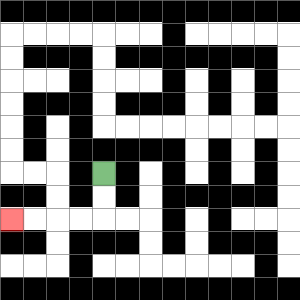{'start': '[4, 7]', 'end': '[0, 9]', 'path_directions': 'D,D,L,L,L,L', 'path_coordinates': '[[4, 7], [4, 8], [4, 9], [3, 9], [2, 9], [1, 9], [0, 9]]'}